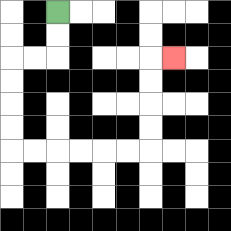{'start': '[2, 0]', 'end': '[7, 2]', 'path_directions': 'D,D,L,L,D,D,D,D,R,R,R,R,R,R,U,U,U,U,R', 'path_coordinates': '[[2, 0], [2, 1], [2, 2], [1, 2], [0, 2], [0, 3], [0, 4], [0, 5], [0, 6], [1, 6], [2, 6], [3, 6], [4, 6], [5, 6], [6, 6], [6, 5], [6, 4], [6, 3], [6, 2], [7, 2]]'}